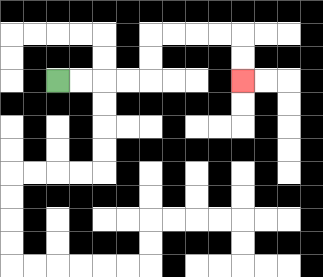{'start': '[2, 3]', 'end': '[10, 3]', 'path_directions': 'R,R,R,R,U,U,R,R,R,R,D,D', 'path_coordinates': '[[2, 3], [3, 3], [4, 3], [5, 3], [6, 3], [6, 2], [6, 1], [7, 1], [8, 1], [9, 1], [10, 1], [10, 2], [10, 3]]'}